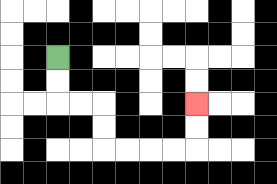{'start': '[2, 2]', 'end': '[8, 4]', 'path_directions': 'D,D,R,R,D,D,R,R,R,R,U,U', 'path_coordinates': '[[2, 2], [2, 3], [2, 4], [3, 4], [4, 4], [4, 5], [4, 6], [5, 6], [6, 6], [7, 6], [8, 6], [8, 5], [8, 4]]'}